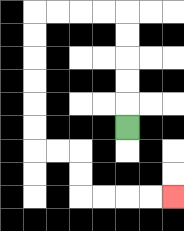{'start': '[5, 5]', 'end': '[7, 8]', 'path_directions': 'U,U,U,U,U,L,L,L,L,D,D,D,D,D,D,R,R,D,D,R,R,R,R', 'path_coordinates': '[[5, 5], [5, 4], [5, 3], [5, 2], [5, 1], [5, 0], [4, 0], [3, 0], [2, 0], [1, 0], [1, 1], [1, 2], [1, 3], [1, 4], [1, 5], [1, 6], [2, 6], [3, 6], [3, 7], [3, 8], [4, 8], [5, 8], [6, 8], [7, 8]]'}